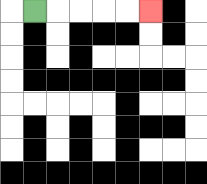{'start': '[1, 0]', 'end': '[6, 0]', 'path_directions': 'R,R,R,R,R', 'path_coordinates': '[[1, 0], [2, 0], [3, 0], [4, 0], [5, 0], [6, 0]]'}